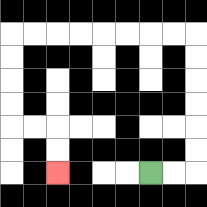{'start': '[6, 7]', 'end': '[2, 7]', 'path_directions': 'R,R,U,U,U,U,U,U,L,L,L,L,L,L,L,L,D,D,D,D,R,R,D,D', 'path_coordinates': '[[6, 7], [7, 7], [8, 7], [8, 6], [8, 5], [8, 4], [8, 3], [8, 2], [8, 1], [7, 1], [6, 1], [5, 1], [4, 1], [3, 1], [2, 1], [1, 1], [0, 1], [0, 2], [0, 3], [0, 4], [0, 5], [1, 5], [2, 5], [2, 6], [2, 7]]'}